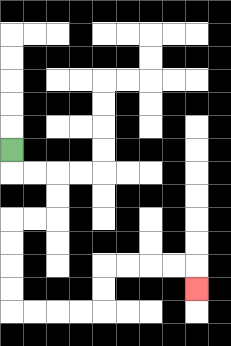{'start': '[0, 6]', 'end': '[8, 12]', 'path_directions': 'D,R,R,D,D,L,L,D,D,D,D,R,R,R,R,U,U,R,R,R,R,D', 'path_coordinates': '[[0, 6], [0, 7], [1, 7], [2, 7], [2, 8], [2, 9], [1, 9], [0, 9], [0, 10], [0, 11], [0, 12], [0, 13], [1, 13], [2, 13], [3, 13], [4, 13], [4, 12], [4, 11], [5, 11], [6, 11], [7, 11], [8, 11], [8, 12]]'}